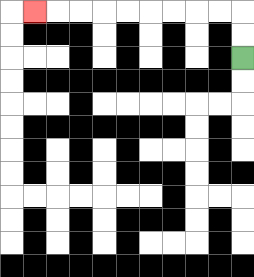{'start': '[10, 2]', 'end': '[1, 0]', 'path_directions': 'U,U,L,L,L,L,L,L,L,L,L', 'path_coordinates': '[[10, 2], [10, 1], [10, 0], [9, 0], [8, 0], [7, 0], [6, 0], [5, 0], [4, 0], [3, 0], [2, 0], [1, 0]]'}